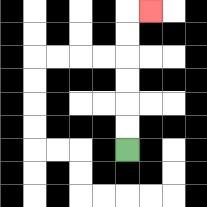{'start': '[5, 6]', 'end': '[6, 0]', 'path_directions': 'U,U,U,U,U,U,R', 'path_coordinates': '[[5, 6], [5, 5], [5, 4], [5, 3], [5, 2], [5, 1], [5, 0], [6, 0]]'}